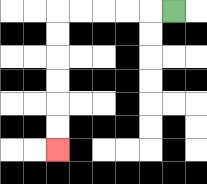{'start': '[7, 0]', 'end': '[2, 6]', 'path_directions': 'L,L,L,L,L,D,D,D,D,D,D', 'path_coordinates': '[[7, 0], [6, 0], [5, 0], [4, 0], [3, 0], [2, 0], [2, 1], [2, 2], [2, 3], [2, 4], [2, 5], [2, 6]]'}